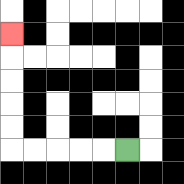{'start': '[5, 6]', 'end': '[0, 1]', 'path_directions': 'L,L,L,L,L,U,U,U,U,U', 'path_coordinates': '[[5, 6], [4, 6], [3, 6], [2, 6], [1, 6], [0, 6], [0, 5], [0, 4], [0, 3], [0, 2], [0, 1]]'}